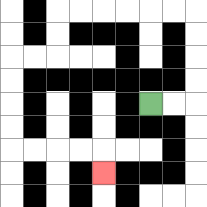{'start': '[6, 4]', 'end': '[4, 7]', 'path_directions': 'R,R,U,U,U,U,L,L,L,L,L,L,D,D,L,L,D,D,D,D,R,R,R,R,D', 'path_coordinates': '[[6, 4], [7, 4], [8, 4], [8, 3], [8, 2], [8, 1], [8, 0], [7, 0], [6, 0], [5, 0], [4, 0], [3, 0], [2, 0], [2, 1], [2, 2], [1, 2], [0, 2], [0, 3], [0, 4], [0, 5], [0, 6], [1, 6], [2, 6], [3, 6], [4, 6], [4, 7]]'}